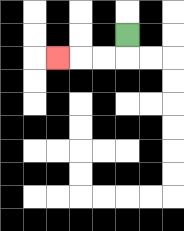{'start': '[5, 1]', 'end': '[2, 2]', 'path_directions': 'D,L,L,L', 'path_coordinates': '[[5, 1], [5, 2], [4, 2], [3, 2], [2, 2]]'}